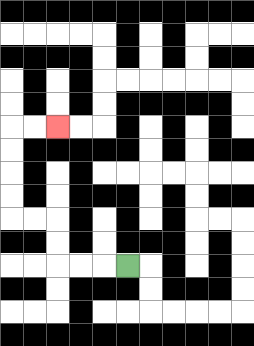{'start': '[5, 11]', 'end': '[2, 5]', 'path_directions': 'L,L,L,U,U,L,L,U,U,U,U,R,R', 'path_coordinates': '[[5, 11], [4, 11], [3, 11], [2, 11], [2, 10], [2, 9], [1, 9], [0, 9], [0, 8], [0, 7], [0, 6], [0, 5], [1, 5], [2, 5]]'}